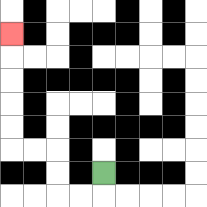{'start': '[4, 7]', 'end': '[0, 1]', 'path_directions': 'D,L,L,U,U,L,L,U,U,U,U,U', 'path_coordinates': '[[4, 7], [4, 8], [3, 8], [2, 8], [2, 7], [2, 6], [1, 6], [0, 6], [0, 5], [0, 4], [0, 3], [0, 2], [0, 1]]'}